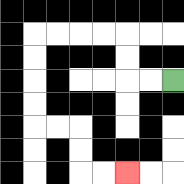{'start': '[7, 3]', 'end': '[5, 7]', 'path_directions': 'L,L,U,U,L,L,L,L,D,D,D,D,R,R,D,D,R,R', 'path_coordinates': '[[7, 3], [6, 3], [5, 3], [5, 2], [5, 1], [4, 1], [3, 1], [2, 1], [1, 1], [1, 2], [1, 3], [1, 4], [1, 5], [2, 5], [3, 5], [3, 6], [3, 7], [4, 7], [5, 7]]'}